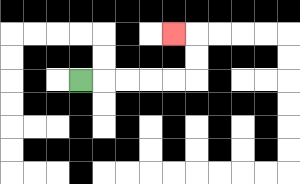{'start': '[3, 3]', 'end': '[7, 1]', 'path_directions': 'R,R,R,R,R,U,U,L', 'path_coordinates': '[[3, 3], [4, 3], [5, 3], [6, 3], [7, 3], [8, 3], [8, 2], [8, 1], [7, 1]]'}